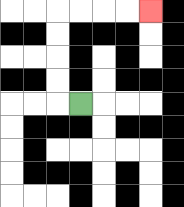{'start': '[3, 4]', 'end': '[6, 0]', 'path_directions': 'L,U,U,U,U,R,R,R,R', 'path_coordinates': '[[3, 4], [2, 4], [2, 3], [2, 2], [2, 1], [2, 0], [3, 0], [4, 0], [5, 0], [6, 0]]'}